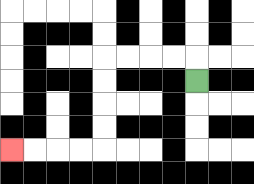{'start': '[8, 3]', 'end': '[0, 6]', 'path_directions': 'U,L,L,L,L,D,D,D,D,L,L,L,L', 'path_coordinates': '[[8, 3], [8, 2], [7, 2], [6, 2], [5, 2], [4, 2], [4, 3], [4, 4], [4, 5], [4, 6], [3, 6], [2, 6], [1, 6], [0, 6]]'}